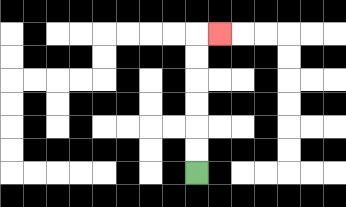{'start': '[8, 7]', 'end': '[9, 1]', 'path_directions': 'U,U,U,U,U,U,R', 'path_coordinates': '[[8, 7], [8, 6], [8, 5], [8, 4], [8, 3], [8, 2], [8, 1], [9, 1]]'}